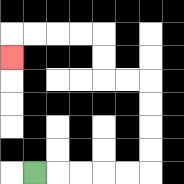{'start': '[1, 7]', 'end': '[0, 2]', 'path_directions': 'R,R,R,R,R,U,U,U,U,L,L,U,U,L,L,L,L,D', 'path_coordinates': '[[1, 7], [2, 7], [3, 7], [4, 7], [5, 7], [6, 7], [6, 6], [6, 5], [6, 4], [6, 3], [5, 3], [4, 3], [4, 2], [4, 1], [3, 1], [2, 1], [1, 1], [0, 1], [0, 2]]'}